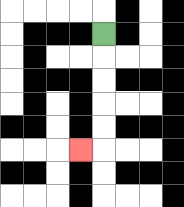{'start': '[4, 1]', 'end': '[3, 6]', 'path_directions': 'D,D,D,D,D,L', 'path_coordinates': '[[4, 1], [4, 2], [4, 3], [4, 4], [4, 5], [4, 6], [3, 6]]'}